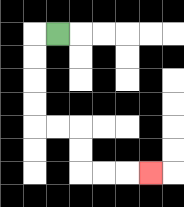{'start': '[2, 1]', 'end': '[6, 7]', 'path_directions': 'L,D,D,D,D,R,R,D,D,R,R,R', 'path_coordinates': '[[2, 1], [1, 1], [1, 2], [1, 3], [1, 4], [1, 5], [2, 5], [3, 5], [3, 6], [3, 7], [4, 7], [5, 7], [6, 7]]'}